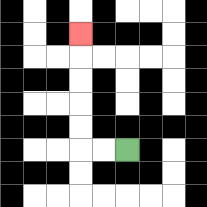{'start': '[5, 6]', 'end': '[3, 1]', 'path_directions': 'L,L,U,U,U,U,U', 'path_coordinates': '[[5, 6], [4, 6], [3, 6], [3, 5], [3, 4], [3, 3], [3, 2], [3, 1]]'}